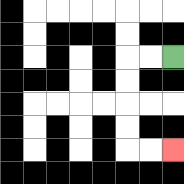{'start': '[7, 2]', 'end': '[7, 6]', 'path_directions': 'L,L,D,D,D,D,R,R', 'path_coordinates': '[[7, 2], [6, 2], [5, 2], [5, 3], [5, 4], [5, 5], [5, 6], [6, 6], [7, 6]]'}